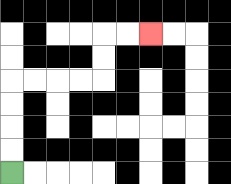{'start': '[0, 7]', 'end': '[6, 1]', 'path_directions': 'U,U,U,U,R,R,R,R,U,U,R,R', 'path_coordinates': '[[0, 7], [0, 6], [0, 5], [0, 4], [0, 3], [1, 3], [2, 3], [3, 3], [4, 3], [4, 2], [4, 1], [5, 1], [6, 1]]'}